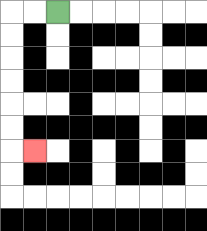{'start': '[2, 0]', 'end': '[1, 6]', 'path_directions': 'L,L,D,D,D,D,D,D,R', 'path_coordinates': '[[2, 0], [1, 0], [0, 0], [0, 1], [0, 2], [0, 3], [0, 4], [0, 5], [0, 6], [1, 6]]'}